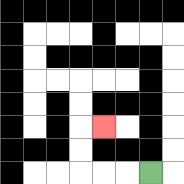{'start': '[6, 7]', 'end': '[4, 5]', 'path_directions': 'L,L,L,U,U,R', 'path_coordinates': '[[6, 7], [5, 7], [4, 7], [3, 7], [3, 6], [3, 5], [4, 5]]'}